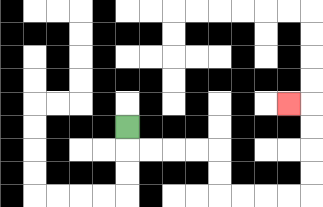{'start': '[5, 5]', 'end': '[12, 4]', 'path_directions': 'D,R,R,R,R,D,D,R,R,R,R,U,U,U,U,L', 'path_coordinates': '[[5, 5], [5, 6], [6, 6], [7, 6], [8, 6], [9, 6], [9, 7], [9, 8], [10, 8], [11, 8], [12, 8], [13, 8], [13, 7], [13, 6], [13, 5], [13, 4], [12, 4]]'}